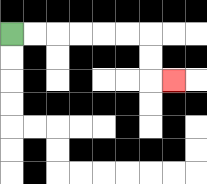{'start': '[0, 1]', 'end': '[7, 3]', 'path_directions': 'R,R,R,R,R,R,D,D,R', 'path_coordinates': '[[0, 1], [1, 1], [2, 1], [3, 1], [4, 1], [5, 1], [6, 1], [6, 2], [6, 3], [7, 3]]'}